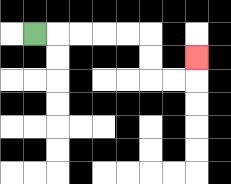{'start': '[1, 1]', 'end': '[8, 2]', 'path_directions': 'R,R,R,R,R,D,D,R,R,U', 'path_coordinates': '[[1, 1], [2, 1], [3, 1], [4, 1], [5, 1], [6, 1], [6, 2], [6, 3], [7, 3], [8, 3], [8, 2]]'}